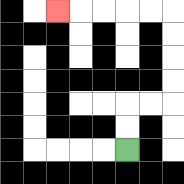{'start': '[5, 6]', 'end': '[2, 0]', 'path_directions': 'U,U,R,R,U,U,U,U,L,L,L,L,L', 'path_coordinates': '[[5, 6], [5, 5], [5, 4], [6, 4], [7, 4], [7, 3], [7, 2], [7, 1], [7, 0], [6, 0], [5, 0], [4, 0], [3, 0], [2, 0]]'}